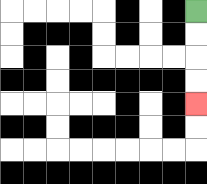{'start': '[8, 0]', 'end': '[8, 4]', 'path_directions': 'D,D,D,D', 'path_coordinates': '[[8, 0], [8, 1], [8, 2], [8, 3], [8, 4]]'}